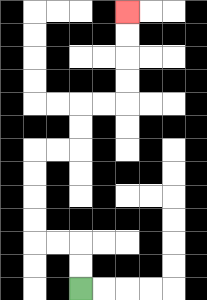{'start': '[3, 12]', 'end': '[5, 0]', 'path_directions': 'U,U,L,L,U,U,U,U,R,R,U,U,R,R,U,U,U,U', 'path_coordinates': '[[3, 12], [3, 11], [3, 10], [2, 10], [1, 10], [1, 9], [1, 8], [1, 7], [1, 6], [2, 6], [3, 6], [3, 5], [3, 4], [4, 4], [5, 4], [5, 3], [5, 2], [5, 1], [5, 0]]'}